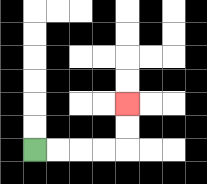{'start': '[1, 6]', 'end': '[5, 4]', 'path_directions': 'R,R,R,R,U,U', 'path_coordinates': '[[1, 6], [2, 6], [3, 6], [4, 6], [5, 6], [5, 5], [5, 4]]'}